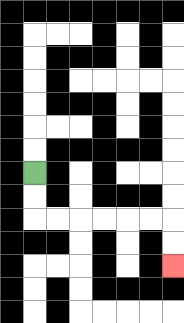{'start': '[1, 7]', 'end': '[7, 11]', 'path_directions': 'D,D,R,R,R,R,R,R,D,D', 'path_coordinates': '[[1, 7], [1, 8], [1, 9], [2, 9], [3, 9], [4, 9], [5, 9], [6, 9], [7, 9], [7, 10], [7, 11]]'}